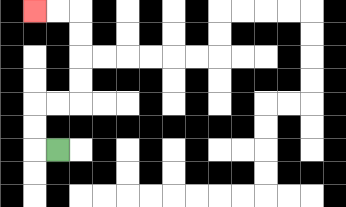{'start': '[2, 6]', 'end': '[1, 0]', 'path_directions': 'L,U,U,R,R,U,U,U,U,L,L', 'path_coordinates': '[[2, 6], [1, 6], [1, 5], [1, 4], [2, 4], [3, 4], [3, 3], [3, 2], [3, 1], [3, 0], [2, 0], [1, 0]]'}